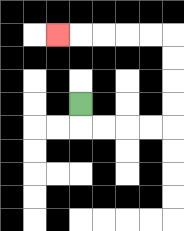{'start': '[3, 4]', 'end': '[2, 1]', 'path_directions': 'D,R,R,R,R,U,U,U,U,L,L,L,L,L', 'path_coordinates': '[[3, 4], [3, 5], [4, 5], [5, 5], [6, 5], [7, 5], [7, 4], [7, 3], [7, 2], [7, 1], [6, 1], [5, 1], [4, 1], [3, 1], [2, 1]]'}